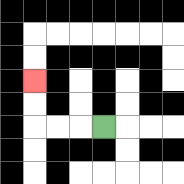{'start': '[4, 5]', 'end': '[1, 3]', 'path_directions': 'L,L,L,U,U', 'path_coordinates': '[[4, 5], [3, 5], [2, 5], [1, 5], [1, 4], [1, 3]]'}